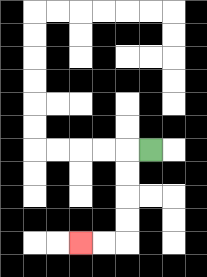{'start': '[6, 6]', 'end': '[3, 10]', 'path_directions': 'L,D,D,D,D,L,L', 'path_coordinates': '[[6, 6], [5, 6], [5, 7], [5, 8], [5, 9], [5, 10], [4, 10], [3, 10]]'}